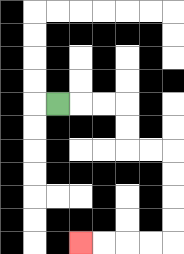{'start': '[2, 4]', 'end': '[3, 10]', 'path_directions': 'R,R,R,D,D,R,R,D,D,D,D,L,L,L,L', 'path_coordinates': '[[2, 4], [3, 4], [4, 4], [5, 4], [5, 5], [5, 6], [6, 6], [7, 6], [7, 7], [7, 8], [7, 9], [7, 10], [6, 10], [5, 10], [4, 10], [3, 10]]'}